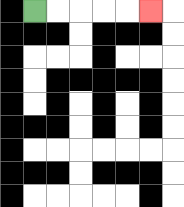{'start': '[1, 0]', 'end': '[6, 0]', 'path_directions': 'R,R,R,R,R', 'path_coordinates': '[[1, 0], [2, 0], [3, 0], [4, 0], [5, 0], [6, 0]]'}